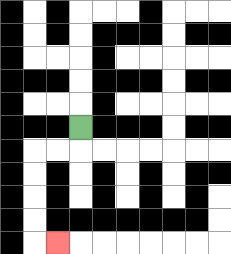{'start': '[3, 5]', 'end': '[2, 10]', 'path_directions': 'D,L,L,D,D,D,D,R', 'path_coordinates': '[[3, 5], [3, 6], [2, 6], [1, 6], [1, 7], [1, 8], [1, 9], [1, 10], [2, 10]]'}